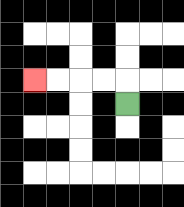{'start': '[5, 4]', 'end': '[1, 3]', 'path_directions': 'U,L,L,L,L', 'path_coordinates': '[[5, 4], [5, 3], [4, 3], [3, 3], [2, 3], [1, 3]]'}